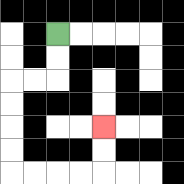{'start': '[2, 1]', 'end': '[4, 5]', 'path_directions': 'D,D,L,L,D,D,D,D,R,R,R,R,U,U', 'path_coordinates': '[[2, 1], [2, 2], [2, 3], [1, 3], [0, 3], [0, 4], [0, 5], [0, 6], [0, 7], [1, 7], [2, 7], [3, 7], [4, 7], [4, 6], [4, 5]]'}